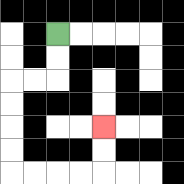{'start': '[2, 1]', 'end': '[4, 5]', 'path_directions': 'D,D,L,L,D,D,D,D,R,R,R,R,U,U', 'path_coordinates': '[[2, 1], [2, 2], [2, 3], [1, 3], [0, 3], [0, 4], [0, 5], [0, 6], [0, 7], [1, 7], [2, 7], [3, 7], [4, 7], [4, 6], [4, 5]]'}